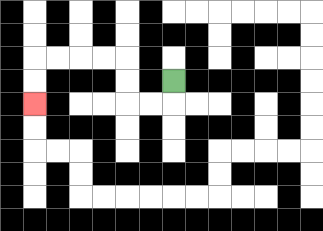{'start': '[7, 3]', 'end': '[1, 4]', 'path_directions': 'D,L,L,U,U,L,L,L,L,D,D', 'path_coordinates': '[[7, 3], [7, 4], [6, 4], [5, 4], [5, 3], [5, 2], [4, 2], [3, 2], [2, 2], [1, 2], [1, 3], [1, 4]]'}